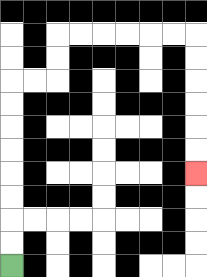{'start': '[0, 11]', 'end': '[8, 7]', 'path_directions': 'U,U,U,U,U,U,U,U,R,R,U,U,R,R,R,R,R,R,D,D,D,D,D,D', 'path_coordinates': '[[0, 11], [0, 10], [0, 9], [0, 8], [0, 7], [0, 6], [0, 5], [0, 4], [0, 3], [1, 3], [2, 3], [2, 2], [2, 1], [3, 1], [4, 1], [5, 1], [6, 1], [7, 1], [8, 1], [8, 2], [8, 3], [8, 4], [8, 5], [8, 6], [8, 7]]'}